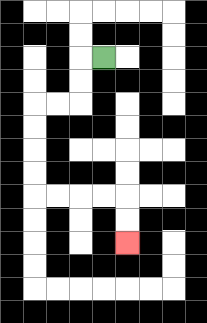{'start': '[4, 2]', 'end': '[5, 10]', 'path_directions': 'L,D,D,L,L,D,D,D,D,R,R,R,R,D,D', 'path_coordinates': '[[4, 2], [3, 2], [3, 3], [3, 4], [2, 4], [1, 4], [1, 5], [1, 6], [1, 7], [1, 8], [2, 8], [3, 8], [4, 8], [5, 8], [5, 9], [5, 10]]'}